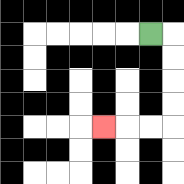{'start': '[6, 1]', 'end': '[4, 5]', 'path_directions': 'R,D,D,D,D,L,L,L', 'path_coordinates': '[[6, 1], [7, 1], [7, 2], [7, 3], [7, 4], [7, 5], [6, 5], [5, 5], [4, 5]]'}